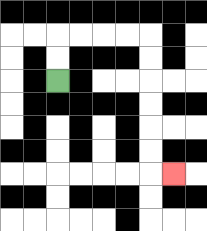{'start': '[2, 3]', 'end': '[7, 7]', 'path_directions': 'U,U,R,R,R,R,D,D,D,D,D,D,R', 'path_coordinates': '[[2, 3], [2, 2], [2, 1], [3, 1], [4, 1], [5, 1], [6, 1], [6, 2], [6, 3], [6, 4], [6, 5], [6, 6], [6, 7], [7, 7]]'}